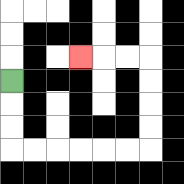{'start': '[0, 3]', 'end': '[3, 2]', 'path_directions': 'D,D,D,R,R,R,R,R,R,U,U,U,U,L,L,L', 'path_coordinates': '[[0, 3], [0, 4], [0, 5], [0, 6], [1, 6], [2, 6], [3, 6], [4, 6], [5, 6], [6, 6], [6, 5], [6, 4], [6, 3], [6, 2], [5, 2], [4, 2], [3, 2]]'}